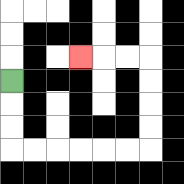{'start': '[0, 3]', 'end': '[3, 2]', 'path_directions': 'D,D,D,R,R,R,R,R,R,U,U,U,U,L,L,L', 'path_coordinates': '[[0, 3], [0, 4], [0, 5], [0, 6], [1, 6], [2, 6], [3, 6], [4, 6], [5, 6], [6, 6], [6, 5], [6, 4], [6, 3], [6, 2], [5, 2], [4, 2], [3, 2]]'}